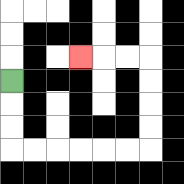{'start': '[0, 3]', 'end': '[3, 2]', 'path_directions': 'D,D,D,R,R,R,R,R,R,U,U,U,U,L,L,L', 'path_coordinates': '[[0, 3], [0, 4], [0, 5], [0, 6], [1, 6], [2, 6], [3, 6], [4, 6], [5, 6], [6, 6], [6, 5], [6, 4], [6, 3], [6, 2], [5, 2], [4, 2], [3, 2]]'}